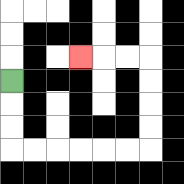{'start': '[0, 3]', 'end': '[3, 2]', 'path_directions': 'D,D,D,R,R,R,R,R,R,U,U,U,U,L,L,L', 'path_coordinates': '[[0, 3], [0, 4], [0, 5], [0, 6], [1, 6], [2, 6], [3, 6], [4, 6], [5, 6], [6, 6], [6, 5], [6, 4], [6, 3], [6, 2], [5, 2], [4, 2], [3, 2]]'}